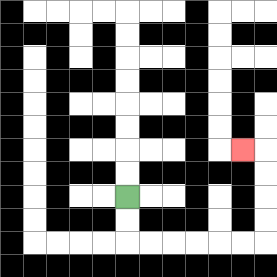{'start': '[5, 8]', 'end': '[10, 6]', 'path_directions': 'D,D,R,R,R,R,R,R,U,U,U,U,L', 'path_coordinates': '[[5, 8], [5, 9], [5, 10], [6, 10], [7, 10], [8, 10], [9, 10], [10, 10], [11, 10], [11, 9], [11, 8], [11, 7], [11, 6], [10, 6]]'}